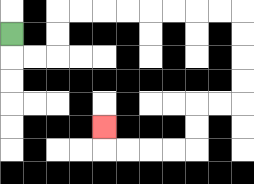{'start': '[0, 1]', 'end': '[4, 5]', 'path_directions': 'D,R,R,U,U,R,R,R,R,R,R,R,R,D,D,D,D,L,L,D,D,L,L,L,L,U', 'path_coordinates': '[[0, 1], [0, 2], [1, 2], [2, 2], [2, 1], [2, 0], [3, 0], [4, 0], [5, 0], [6, 0], [7, 0], [8, 0], [9, 0], [10, 0], [10, 1], [10, 2], [10, 3], [10, 4], [9, 4], [8, 4], [8, 5], [8, 6], [7, 6], [6, 6], [5, 6], [4, 6], [4, 5]]'}